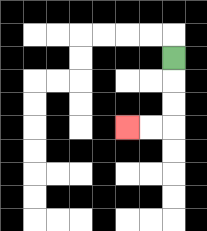{'start': '[7, 2]', 'end': '[5, 5]', 'path_directions': 'D,D,D,L,L', 'path_coordinates': '[[7, 2], [7, 3], [7, 4], [7, 5], [6, 5], [5, 5]]'}